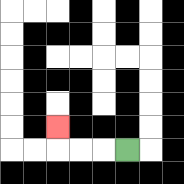{'start': '[5, 6]', 'end': '[2, 5]', 'path_directions': 'L,L,L,U', 'path_coordinates': '[[5, 6], [4, 6], [3, 6], [2, 6], [2, 5]]'}